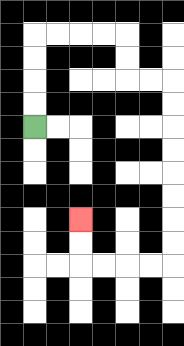{'start': '[1, 5]', 'end': '[3, 9]', 'path_directions': 'U,U,U,U,R,R,R,R,D,D,R,R,D,D,D,D,D,D,D,D,L,L,L,L,U,U', 'path_coordinates': '[[1, 5], [1, 4], [1, 3], [1, 2], [1, 1], [2, 1], [3, 1], [4, 1], [5, 1], [5, 2], [5, 3], [6, 3], [7, 3], [7, 4], [7, 5], [7, 6], [7, 7], [7, 8], [7, 9], [7, 10], [7, 11], [6, 11], [5, 11], [4, 11], [3, 11], [3, 10], [3, 9]]'}